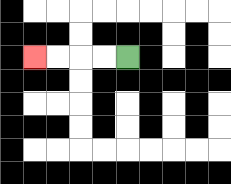{'start': '[5, 2]', 'end': '[1, 2]', 'path_directions': 'L,L,L,L', 'path_coordinates': '[[5, 2], [4, 2], [3, 2], [2, 2], [1, 2]]'}